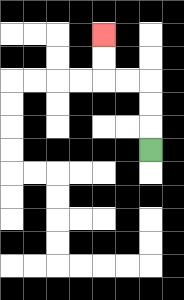{'start': '[6, 6]', 'end': '[4, 1]', 'path_directions': 'U,U,U,L,L,U,U', 'path_coordinates': '[[6, 6], [6, 5], [6, 4], [6, 3], [5, 3], [4, 3], [4, 2], [4, 1]]'}